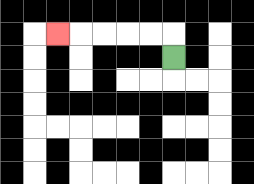{'start': '[7, 2]', 'end': '[2, 1]', 'path_directions': 'U,L,L,L,L,L', 'path_coordinates': '[[7, 2], [7, 1], [6, 1], [5, 1], [4, 1], [3, 1], [2, 1]]'}